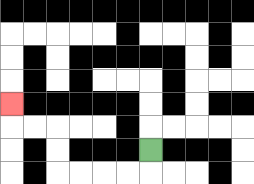{'start': '[6, 6]', 'end': '[0, 4]', 'path_directions': 'D,L,L,L,L,U,U,L,L,U', 'path_coordinates': '[[6, 6], [6, 7], [5, 7], [4, 7], [3, 7], [2, 7], [2, 6], [2, 5], [1, 5], [0, 5], [0, 4]]'}